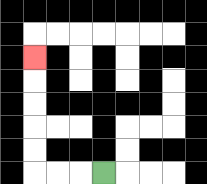{'start': '[4, 7]', 'end': '[1, 2]', 'path_directions': 'L,L,L,U,U,U,U,U', 'path_coordinates': '[[4, 7], [3, 7], [2, 7], [1, 7], [1, 6], [1, 5], [1, 4], [1, 3], [1, 2]]'}